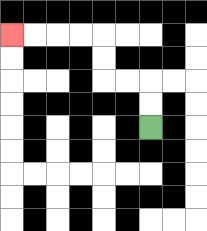{'start': '[6, 5]', 'end': '[0, 1]', 'path_directions': 'U,U,L,L,U,U,L,L,L,L', 'path_coordinates': '[[6, 5], [6, 4], [6, 3], [5, 3], [4, 3], [4, 2], [4, 1], [3, 1], [2, 1], [1, 1], [0, 1]]'}